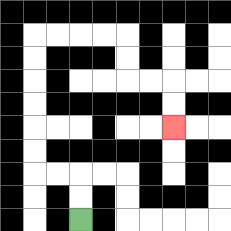{'start': '[3, 9]', 'end': '[7, 5]', 'path_directions': 'U,U,L,L,U,U,U,U,U,U,R,R,R,R,D,D,R,R,D,D', 'path_coordinates': '[[3, 9], [3, 8], [3, 7], [2, 7], [1, 7], [1, 6], [1, 5], [1, 4], [1, 3], [1, 2], [1, 1], [2, 1], [3, 1], [4, 1], [5, 1], [5, 2], [5, 3], [6, 3], [7, 3], [7, 4], [7, 5]]'}